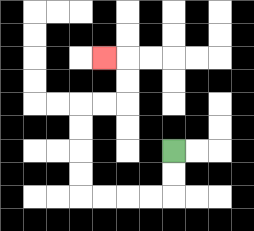{'start': '[7, 6]', 'end': '[4, 2]', 'path_directions': 'D,D,L,L,L,L,U,U,U,U,R,R,U,U,L', 'path_coordinates': '[[7, 6], [7, 7], [7, 8], [6, 8], [5, 8], [4, 8], [3, 8], [3, 7], [3, 6], [3, 5], [3, 4], [4, 4], [5, 4], [5, 3], [5, 2], [4, 2]]'}